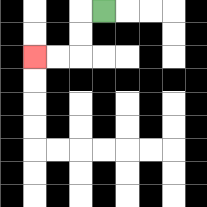{'start': '[4, 0]', 'end': '[1, 2]', 'path_directions': 'L,D,D,L,L', 'path_coordinates': '[[4, 0], [3, 0], [3, 1], [3, 2], [2, 2], [1, 2]]'}